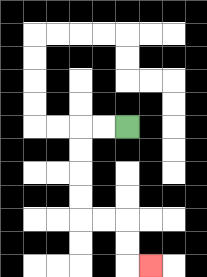{'start': '[5, 5]', 'end': '[6, 11]', 'path_directions': 'L,L,D,D,D,D,R,R,D,D,R', 'path_coordinates': '[[5, 5], [4, 5], [3, 5], [3, 6], [3, 7], [3, 8], [3, 9], [4, 9], [5, 9], [5, 10], [5, 11], [6, 11]]'}